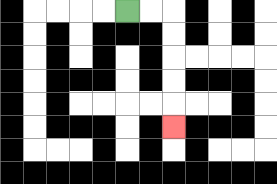{'start': '[5, 0]', 'end': '[7, 5]', 'path_directions': 'R,R,D,D,D,D,D', 'path_coordinates': '[[5, 0], [6, 0], [7, 0], [7, 1], [7, 2], [7, 3], [7, 4], [7, 5]]'}